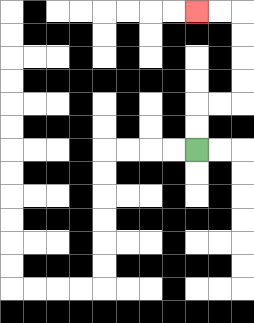{'start': '[8, 6]', 'end': '[8, 0]', 'path_directions': 'U,U,R,R,U,U,U,U,L,L', 'path_coordinates': '[[8, 6], [8, 5], [8, 4], [9, 4], [10, 4], [10, 3], [10, 2], [10, 1], [10, 0], [9, 0], [8, 0]]'}